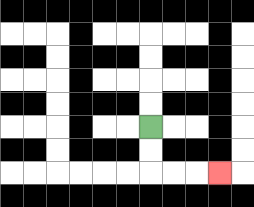{'start': '[6, 5]', 'end': '[9, 7]', 'path_directions': 'D,D,R,R,R', 'path_coordinates': '[[6, 5], [6, 6], [6, 7], [7, 7], [8, 7], [9, 7]]'}